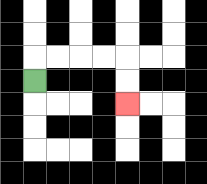{'start': '[1, 3]', 'end': '[5, 4]', 'path_directions': 'U,R,R,R,R,D,D', 'path_coordinates': '[[1, 3], [1, 2], [2, 2], [3, 2], [4, 2], [5, 2], [5, 3], [5, 4]]'}